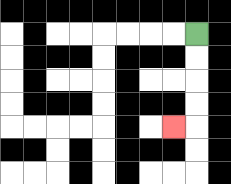{'start': '[8, 1]', 'end': '[7, 5]', 'path_directions': 'D,D,D,D,L', 'path_coordinates': '[[8, 1], [8, 2], [8, 3], [8, 4], [8, 5], [7, 5]]'}